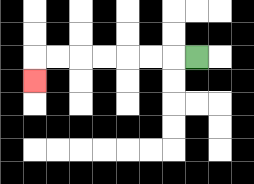{'start': '[8, 2]', 'end': '[1, 3]', 'path_directions': 'L,L,L,L,L,L,L,D', 'path_coordinates': '[[8, 2], [7, 2], [6, 2], [5, 2], [4, 2], [3, 2], [2, 2], [1, 2], [1, 3]]'}